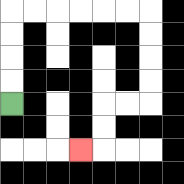{'start': '[0, 4]', 'end': '[3, 6]', 'path_directions': 'U,U,U,U,R,R,R,R,R,R,D,D,D,D,L,L,D,D,L', 'path_coordinates': '[[0, 4], [0, 3], [0, 2], [0, 1], [0, 0], [1, 0], [2, 0], [3, 0], [4, 0], [5, 0], [6, 0], [6, 1], [6, 2], [6, 3], [6, 4], [5, 4], [4, 4], [4, 5], [4, 6], [3, 6]]'}